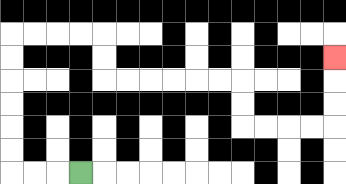{'start': '[3, 7]', 'end': '[14, 2]', 'path_directions': 'L,L,L,U,U,U,U,U,U,R,R,R,R,D,D,R,R,R,R,R,R,D,D,R,R,R,R,U,U,U', 'path_coordinates': '[[3, 7], [2, 7], [1, 7], [0, 7], [0, 6], [0, 5], [0, 4], [0, 3], [0, 2], [0, 1], [1, 1], [2, 1], [3, 1], [4, 1], [4, 2], [4, 3], [5, 3], [6, 3], [7, 3], [8, 3], [9, 3], [10, 3], [10, 4], [10, 5], [11, 5], [12, 5], [13, 5], [14, 5], [14, 4], [14, 3], [14, 2]]'}